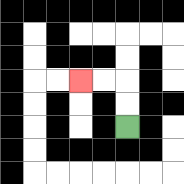{'start': '[5, 5]', 'end': '[3, 3]', 'path_directions': 'U,U,L,L', 'path_coordinates': '[[5, 5], [5, 4], [5, 3], [4, 3], [3, 3]]'}